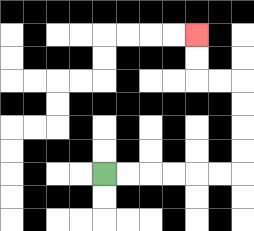{'start': '[4, 7]', 'end': '[8, 1]', 'path_directions': 'R,R,R,R,R,R,U,U,U,U,L,L,U,U', 'path_coordinates': '[[4, 7], [5, 7], [6, 7], [7, 7], [8, 7], [9, 7], [10, 7], [10, 6], [10, 5], [10, 4], [10, 3], [9, 3], [8, 3], [8, 2], [8, 1]]'}